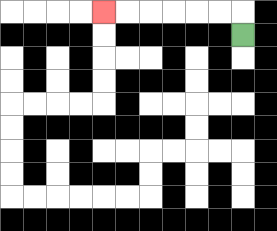{'start': '[10, 1]', 'end': '[4, 0]', 'path_directions': 'U,L,L,L,L,L,L', 'path_coordinates': '[[10, 1], [10, 0], [9, 0], [8, 0], [7, 0], [6, 0], [5, 0], [4, 0]]'}